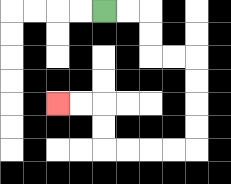{'start': '[4, 0]', 'end': '[2, 4]', 'path_directions': 'R,R,D,D,R,R,D,D,D,D,L,L,L,L,U,U,L,L', 'path_coordinates': '[[4, 0], [5, 0], [6, 0], [6, 1], [6, 2], [7, 2], [8, 2], [8, 3], [8, 4], [8, 5], [8, 6], [7, 6], [6, 6], [5, 6], [4, 6], [4, 5], [4, 4], [3, 4], [2, 4]]'}